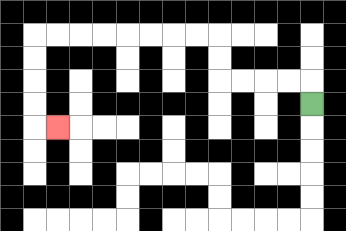{'start': '[13, 4]', 'end': '[2, 5]', 'path_directions': 'U,L,L,L,L,U,U,L,L,L,L,L,L,L,L,D,D,D,D,R', 'path_coordinates': '[[13, 4], [13, 3], [12, 3], [11, 3], [10, 3], [9, 3], [9, 2], [9, 1], [8, 1], [7, 1], [6, 1], [5, 1], [4, 1], [3, 1], [2, 1], [1, 1], [1, 2], [1, 3], [1, 4], [1, 5], [2, 5]]'}